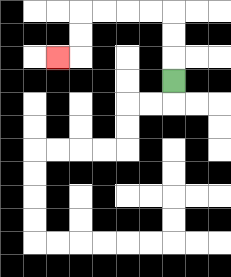{'start': '[7, 3]', 'end': '[2, 2]', 'path_directions': 'U,U,U,L,L,L,L,D,D,L', 'path_coordinates': '[[7, 3], [7, 2], [7, 1], [7, 0], [6, 0], [5, 0], [4, 0], [3, 0], [3, 1], [3, 2], [2, 2]]'}